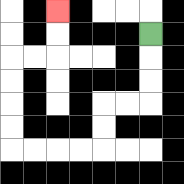{'start': '[6, 1]', 'end': '[2, 0]', 'path_directions': 'D,D,D,L,L,D,D,L,L,L,L,U,U,U,U,R,R,U,U', 'path_coordinates': '[[6, 1], [6, 2], [6, 3], [6, 4], [5, 4], [4, 4], [4, 5], [4, 6], [3, 6], [2, 6], [1, 6], [0, 6], [0, 5], [0, 4], [0, 3], [0, 2], [1, 2], [2, 2], [2, 1], [2, 0]]'}